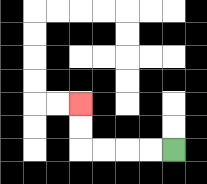{'start': '[7, 6]', 'end': '[3, 4]', 'path_directions': 'L,L,L,L,U,U', 'path_coordinates': '[[7, 6], [6, 6], [5, 6], [4, 6], [3, 6], [3, 5], [3, 4]]'}